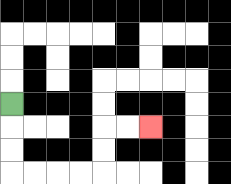{'start': '[0, 4]', 'end': '[6, 5]', 'path_directions': 'D,D,D,R,R,R,R,U,U,R,R', 'path_coordinates': '[[0, 4], [0, 5], [0, 6], [0, 7], [1, 7], [2, 7], [3, 7], [4, 7], [4, 6], [4, 5], [5, 5], [6, 5]]'}